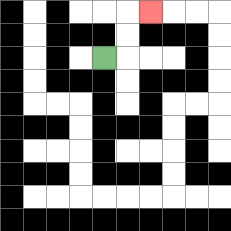{'start': '[4, 2]', 'end': '[6, 0]', 'path_directions': 'R,U,U,R', 'path_coordinates': '[[4, 2], [5, 2], [5, 1], [5, 0], [6, 0]]'}